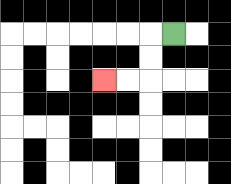{'start': '[7, 1]', 'end': '[4, 3]', 'path_directions': 'L,D,D,L,L', 'path_coordinates': '[[7, 1], [6, 1], [6, 2], [6, 3], [5, 3], [4, 3]]'}